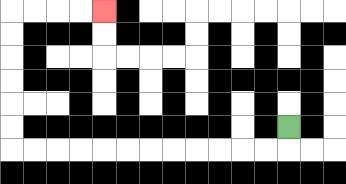{'start': '[12, 5]', 'end': '[4, 0]', 'path_directions': 'D,L,L,L,L,L,L,L,L,L,L,L,L,U,U,U,U,U,U,R,R,R,R', 'path_coordinates': '[[12, 5], [12, 6], [11, 6], [10, 6], [9, 6], [8, 6], [7, 6], [6, 6], [5, 6], [4, 6], [3, 6], [2, 6], [1, 6], [0, 6], [0, 5], [0, 4], [0, 3], [0, 2], [0, 1], [0, 0], [1, 0], [2, 0], [3, 0], [4, 0]]'}